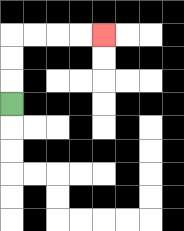{'start': '[0, 4]', 'end': '[4, 1]', 'path_directions': 'U,U,U,R,R,R,R', 'path_coordinates': '[[0, 4], [0, 3], [0, 2], [0, 1], [1, 1], [2, 1], [3, 1], [4, 1]]'}